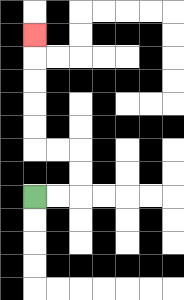{'start': '[1, 8]', 'end': '[1, 1]', 'path_directions': 'R,R,U,U,L,L,U,U,U,U,U', 'path_coordinates': '[[1, 8], [2, 8], [3, 8], [3, 7], [3, 6], [2, 6], [1, 6], [1, 5], [1, 4], [1, 3], [1, 2], [1, 1]]'}